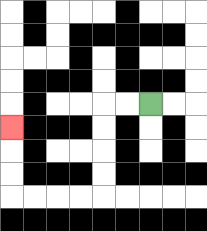{'start': '[6, 4]', 'end': '[0, 5]', 'path_directions': 'L,L,D,D,D,D,L,L,L,L,U,U,U', 'path_coordinates': '[[6, 4], [5, 4], [4, 4], [4, 5], [4, 6], [4, 7], [4, 8], [3, 8], [2, 8], [1, 8], [0, 8], [0, 7], [0, 6], [0, 5]]'}